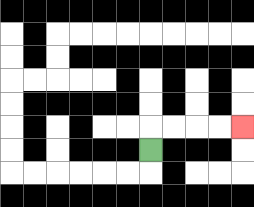{'start': '[6, 6]', 'end': '[10, 5]', 'path_directions': 'U,R,R,R,R', 'path_coordinates': '[[6, 6], [6, 5], [7, 5], [8, 5], [9, 5], [10, 5]]'}